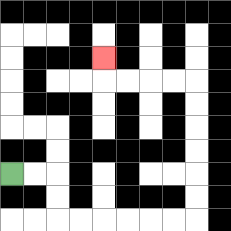{'start': '[0, 7]', 'end': '[4, 2]', 'path_directions': 'R,R,D,D,R,R,R,R,R,R,U,U,U,U,U,U,L,L,L,L,U', 'path_coordinates': '[[0, 7], [1, 7], [2, 7], [2, 8], [2, 9], [3, 9], [4, 9], [5, 9], [6, 9], [7, 9], [8, 9], [8, 8], [8, 7], [8, 6], [8, 5], [8, 4], [8, 3], [7, 3], [6, 3], [5, 3], [4, 3], [4, 2]]'}